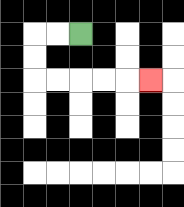{'start': '[3, 1]', 'end': '[6, 3]', 'path_directions': 'L,L,D,D,R,R,R,R,R', 'path_coordinates': '[[3, 1], [2, 1], [1, 1], [1, 2], [1, 3], [2, 3], [3, 3], [4, 3], [5, 3], [6, 3]]'}